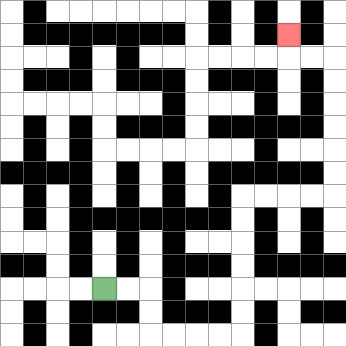{'start': '[4, 12]', 'end': '[12, 1]', 'path_directions': 'R,R,D,D,R,R,R,R,U,U,U,U,U,U,R,R,R,R,U,U,U,U,U,U,L,L,U', 'path_coordinates': '[[4, 12], [5, 12], [6, 12], [6, 13], [6, 14], [7, 14], [8, 14], [9, 14], [10, 14], [10, 13], [10, 12], [10, 11], [10, 10], [10, 9], [10, 8], [11, 8], [12, 8], [13, 8], [14, 8], [14, 7], [14, 6], [14, 5], [14, 4], [14, 3], [14, 2], [13, 2], [12, 2], [12, 1]]'}